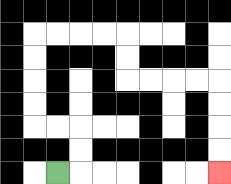{'start': '[2, 7]', 'end': '[9, 7]', 'path_directions': 'R,U,U,L,L,U,U,U,U,R,R,R,R,D,D,R,R,R,R,D,D,D,D', 'path_coordinates': '[[2, 7], [3, 7], [3, 6], [3, 5], [2, 5], [1, 5], [1, 4], [1, 3], [1, 2], [1, 1], [2, 1], [3, 1], [4, 1], [5, 1], [5, 2], [5, 3], [6, 3], [7, 3], [8, 3], [9, 3], [9, 4], [9, 5], [9, 6], [9, 7]]'}